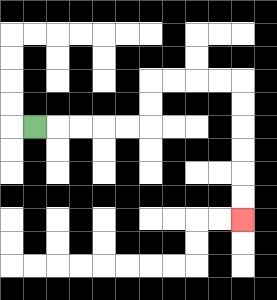{'start': '[1, 5]', 'end': '[10, 9]', 'path_directions': 'R,R,R,R,R,U,U,R,R,R,R,D,D,D,D,D,D', 'path_coordinates': '[[1, 5], [2, 5], [3, 5], [4, 5], [5, 5], [6, 5], [6, 4], [6, 3], [7, 3], [8, 3], [9, 3], [10, 3], [10, 4], [10, 5], [10, 6], [10, 7], [10, 8], [10, 9]]'}